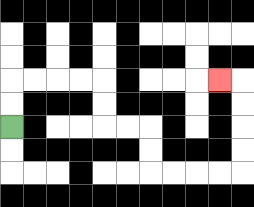{'start': '[0, 5]', 'end': '[9, 3]', 'path_directions': 'U,U,R,R,R,R,D,D,R,R,D,D,R,R,R,R,U,U,U,U,L', 'path_coordinates': '[[0, 5], [0, 4], [0, 3], [1, 3], [2, 3], [3, 3], [4, 3], [4, 4], [4, 5], [5, 5], [6, 5], [6, 6], [6, 7], [7, 7], [8, 7], [9, 7], [10, 7], [10, 6], [10, 5], [10, 4], [10, 3], [9, 3]]'}